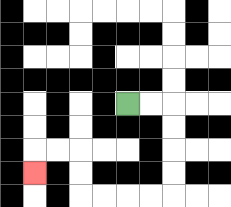{'start': '[5, 4]', 'end': '[1, 7]', 'path_directions': 'R,R,D,D,D,D,L,L,L,L,U,U,L,L,D', 'path_coordinates': '[[5, 4], [6, 4], [7, 4], [7, 5], [7, 6], [7, 7], [7, 8], [6, 8], [5, 8], [4, 8], [3, 8], [3, 7], [3, 6], [2, 6], [1, 6], [1, 7]]'}